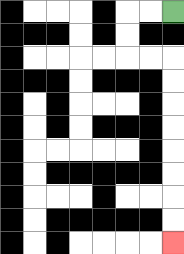{'start': '[7, 0]', 'end': '[7, 10]', 'path_directions': 'L,L,D,D,R,R,D,D,D,D,D,D,D,D', 'path_coordinates': '[[7, 0], [6, 0], [5, 0], [5, 1], [5, 2], [6, 2], [7, 2], [7, 3], [7, 4], [7, 5], [7, 6], [7, 7], [7, 8], [7, 9], [7, 10]]'}